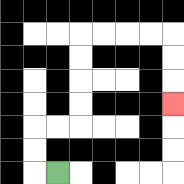{'start': '[2, 7]', 'end': '[7, 4]', 'path_directions': 'L,U,U,R,R,U,U,U,U,R,R,R,R,D,D,D', 'path_coordinates': '[[2, 7], [1, 7], [1, 6], [1, 5], [2, 5], [3, 5], [3, 4], [3, 3], [3, 2], [3, 1], [4, 1], [5, 1], [6, 1], [7, 1], [7, 2], [7, 3], [7, 4]]'}